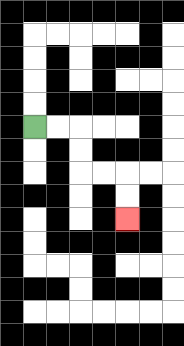{'start': '[1, 5]', 'end': '[5, 9]', 'path_directions': 'R,R,D,D,R,R,D,D', 'path_coordinates': '[[1, 5], [2, 5], [3, 5], [3, 6], [3, 7], [4, 7], [5, 7], [5, 8], [5, 9]]'}